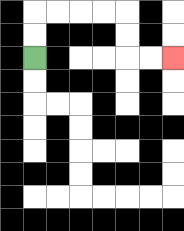{'start': '[1, 2]', 'end': '[7, 2]', 'path_directions': 'U,U,R,R,R,R,D,D,R,R', 'path_coordinates': '[[1, 2], [1, 1], [1, 0], [2, 0], [3, 0], [4, 0], [5, 0], [5, 1], [5, 2], [6, 2], [7, 2]]'}